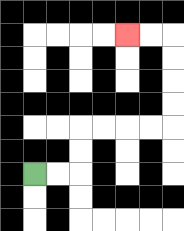{'start': '[1, 7]', 'end': '[5, 1]', 'path_directions': 'R,R,U,U,R,R,R,R,U,U,U,U,L,L', 'path_coordinates': '[[1, 7], [2, 7], [3, 7], [3, 6], [3, 5], [4, 5], [5, 5], [6, 5], [7, 5], [7, 4], [7, 3], [7, 2], [7, 1], [6, 1], [5, 1]]'}